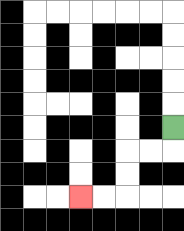{'start': '[7, 5]', 'end': '[3, 8]', 'path_directions': 'D,L,L,D,D,L,L', 'path_coordinates': '[[7, 5], [7, 6], [6, 6], [5, 6], [5, 7], [5, 8], [4, 8], [3, 8]]'}